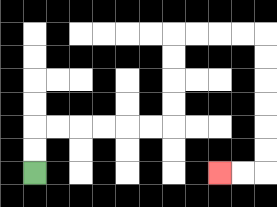{'start': '[1, 7]', 'end': '[9, 7]', 'path_directions': 'U,U,R,R,R,R,R,R,U,U,U,U,R,R,R,R,D,D,D,D,D,D,L,L', 'path_coordinates': '[[1, 7], [1, 6], [1, 5], [2, 5], [3, 5], [4, 5], [5, 5], [6, 5], [7, 5], [7, 4], [7, 3], [7, 2], [7, 1], [8, 1], [9, 1], [10, 1], [11, 1], [11, 2], [11, 3], [11, 4], [11, 5], [11, 6], [11, 7], [10, 7], [9, 7]]'}